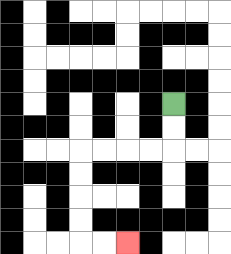{'start': '[7, 4]', 'end': '[5, 10]', 'path_directions': 'D,D,L,L,L,L,D,D,D,D,R,R', 'path_coordinates': '[[7, 4], [7, 5], [7, 6], [6, 6], [5, 6], [4, 6], [3, 6], [3, 7], [3, 8], [3, 9], [3, 10], [4, 10], [5, 10]]'}